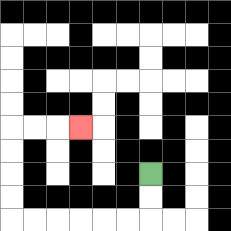{'start': '[6, 7]', 'end': '[3, 5]', 'path_directions': 'D,D,L,L,L,L,L,L,U,U,U,U,R,R,R', 'path_coordinates': '[[6, 7], [6, 8], [6, 9], [5, 9], [4, 9], [3, 9], [2, 9], [1, 9], [0, 9], [0, 8], [0, 7], [0, 6], [0, 5], [1, 5], [2, 5], [3, 5]]'}